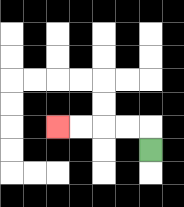{'start': '[6, 6]', 'end': '[2, 5]', 'path_directions': 'U,L,L,L,L', 'path_coordinates': '[[6, 6], [6, 5], [5, 5], [4, 5], [3, 5], [2, 5]]'}